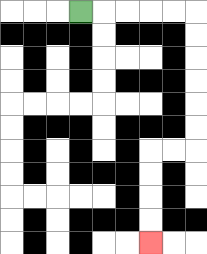{'start': '[3, 0]', 'end': '[6, 10]', 'path_directions': 'R,R,R,R,R,D,D,D,D,D,D,L,L,D,D,D,D', 'path_coordinates': '[[3, 0], [4, 0], [5, 0], [6, 0], [7, 0], [8, 0], [8, 1], [8, 2], [8, 3], [8, 4], [8, 5], [8, 6], [7, 6], [6, 6], [6, 7], [6, 8], [6, 9], [6, 10]]'}